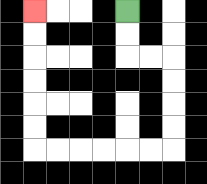{'start': '[5, 0]', 'end': '[1, 0]', 'path_directions': 'D,D,R,R,D,D,D,D,L,L,L,L,L,L,U,U,U,U,U,U', 'path_coordinates': '[[5, 0], [5, 1], [5, 2], [6, 2], [7, 2], [7, 3], [7, 4], [7, 5], [7, 6], [6, 6], [5, 6], [4, 6], [3, 6], [2, 6], [1, 6], [1, 5], [1, 4], [1, 3], [1, 2], [1, 1], [1, 0]]'}